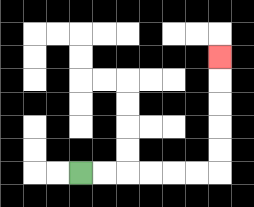{'start': '[3, 7]', 'end': '[9, 2]', 'path_directions': 'R,R,R,R,R,R,U,U,U,U,U', 'path_coordinates': '[[3, 7], [4, 7], [5, 7], [6, 7], [7, 7], [8, 7], [9, 7], [9, 6], [9, 5], [9, 4], [9, 3], [9, 2]]'}